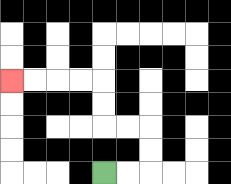{'start': '[4, 7]', 'end': '[0, 3]', 'path_directions': 'R,R,U,U,L,L,U,U,L,L,L,L', 'path_coordinates': '[[4, 7], [5, 7], [6, 7], [6, 6], [6, 5], [5, 5], [4, 5], [4, 4], [4, 3], [3, 3], [2, 3], [1, 3], [0, 3]]'}